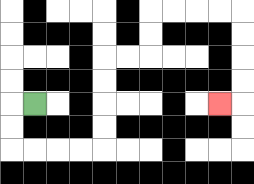{'start': '[1, 4]', 'end': '[9, 4]', 'path_directions': 'L,D,D,R,R,R,R,U,U,U,U,R,R,U,U,R,R,R,R,D,D,D,D,L', 'path_coordinates': '[[1, 4], [0, 4], [0, 5], [0, 6], [1, 6], [2, 6], [3, 6], [4, 6], [4, 5], [4, 4], [4, 3], [4, 2], [5, 2], [6, 2], [6, 1], [6, 0], [7, 0], [8, 0], [9, 0], [10, 0], [10, 1], [10, 2], [10, 3], [10, 4], [9, 4]]'}